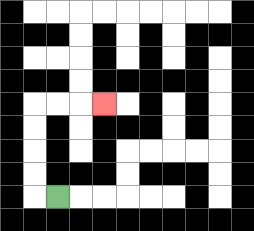{'start': '[2, 8]', 'end': '[4, 4]', 'path_directions': 'L,U,U,U,U,R,R,R', 'path_coordinates': '[[2, 8], [1, 8], [1, 7], [1, 6], [1, 5], [1, 4], [2, 4], [3, 4], [4, 4]]'}